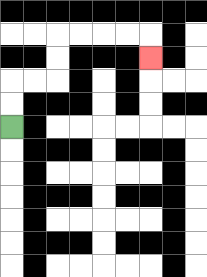{'start': '[0, 5]', 'end': '[6, 2]', 'path_directions': 'U,U,R,R,U,U,R,R,R,R,D', 'path_coordinates': '[[0, 5], [0, 4], [0, 3], [1, 3], [2, 3], [2, 2], [2, 1], [3, 1], [4, 1], [5, 1], [6, 1], [6, 2]]'}